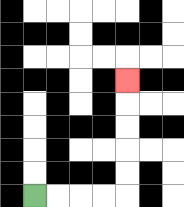{'start': '[1, 8]', 'end': '[5, 3]', 'path_directions': 'R,R,R,R,U,U,U,U,U', 'path_coordinates': '[[1, 8], [2, 8], [3, 8], [4, 8], [5, 8], [5, 7], [5, 6], [5, 5], [5, 4], [5, 3]]'}